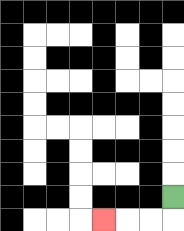{'start': '[7, 8]', 'end': '[4, 9]', 'path_directions': 'D,L,L,L', 'path_coordinates': '[[7, 8], [7, 9], [6, 9], [5, 9], [4, 9]]'}